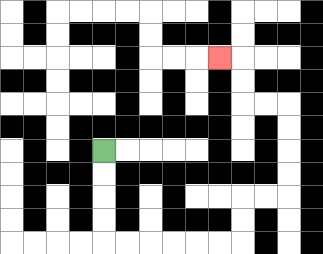{'start': '[4, 6]', 'end': '[9, 2]', 'path_directions': 'D,D,D,D,R,R,R,R,R,R,U,U,R,R,U,U,U,U,L,L,U,U,L', 'path_coordinates': '[[4, 6], [4, 7], [4, 8], [4, 9], [4, 10], [5, 10], [6, 10], [7, 10], [8, 10], [9, 10], [10, 10], [10, 9], [10, 8], [11, 8], [12, 8], [12, 7], [12, 6], [12, 5], [12, 4], [11, 4], [10, 4], [10, 3], [10, 2], [9, 2]]'}